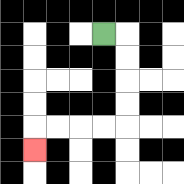{'start': '[4, 1]', 'end': '[1, 6]', 'path_directions': 'R,D,D,D,D,L,L,L,L,D', 'path_coordinates': '[[4, 1], [5, 1], [5, 2], [5, 3], [5, 4], [5, 5], [4, 5], [3, 5], [2, 5], [1, 5], [1, 6]]'}